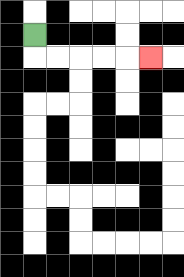{'start': '[1, 1]', 'end': '[6, 2]', 'path_directions': 'D,R,R,R,R,R', 'path_coordinates': '[[1, 1], [1, 2], [2, 2], [3, 2], [4, 2], [5, 2], [6, 2]]'}